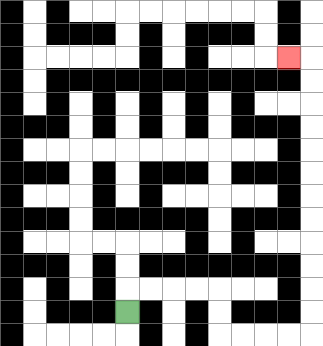{'start': '[5, 13]', 'end': '[12, 2]', 'path_directions': 'U,R,R,R,R,D,D,R,R,R,R,U,U,U,U,U,U,U,U,U,U,U,U,L', 'path_coordinates': '[[5, 13], [5, 12], [6, 12], [7, 12], [8, 12], [9, 12], [9, 13], [9, 14], [10, 14], [11, 14], [12, 14], [13, 14], [13, 13], [13, 12], [13, 11], [13, 10], [13, 9], [13, 8], [13, 7], [13, 6], [13, 5], [13, 4], [13, 3], [13, 2], [12, 2]]'}